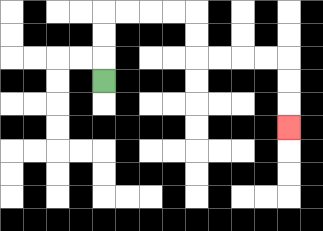{'start': '[4, 3]', 'end': '[12, 5]', 'path_directions': 'U,U,U,R,R,R,R,D,D,R,R,R,R,D,D,D', 'path_coordinates': '[[4, 3], [4, 2], [4, 1], [4, 0], [5, 0], [6, 0], [7, 0], [8, 0], [8, 1], [8, 2], [9, 2], [10, 2], [11, 2], [12, 2], [12, 3], [12, 4], [12, 5]]'}